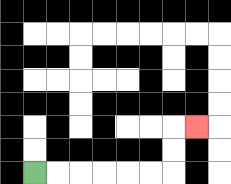{'start': '[1, 7]', 'end': '[8, 5]', 'path_directions': 'R,R,R,R,R,R,U,U,R', 'path_coordinates': '[[1, 7], [2, 7], [3, 7], [4, 7], [5, 7], [6, 7], [7, 7], [7, 6], [7, 5], [8, 5]]'}